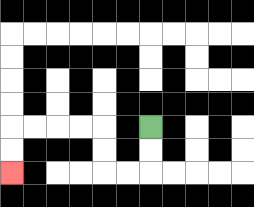{'start': '[6, 5]', 'end': '[0, 7]', 'path_directions': 'D,D,L,L,U,U,L,L,L,L,D,D', 'path_coordinates': '[[6, 5], [6, 6], [6, 7], [5, 7], [4, 7], [4, 6], [4, 5], [3, 5], [2, 5], [1, 5], [0, 5], [0, 6], [0, 7]]'}